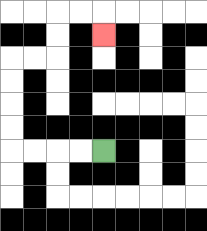{'start': '[4, 6]', 'end': '[4, 1]', 'path_directions': 'L,L,L,L,U,U,U,U,R,R,U,U,R,R,D', 'path_coordinates': '[[4, 6], [3, 6], [2, 6], [1, 6], [0, 6], [0, 5], [0, 4], [0, 3], [0, 2], [1, 2], [2, 2], [2, 1], [2, 0], [3, 0], [4, 0], [4, 1]]'}